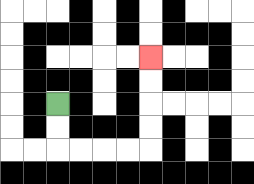{'start': '[2, 4]', 'end': '[6, 2]', 'path_directions': 'D,D,R,R,R,R,U,U,U,U', 'path_coordinates': '[[2, 4], [2, 5], [2, 6], [3, 6], [4, 6], [5, 6], [6, 6], [6, 5], [6, 4], [6, 3], [6, 2]]'}